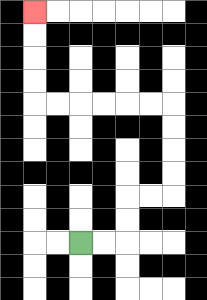{'start': '[3, 10]', 'end': '[1, 0]', 'path_directions': 'R,R,U,U,R,R,U,U,U,U,L,L,L,L,L,L,U,U,U,U', 'path_coordinates': '[[3, 10], [4, 10], [5, 10], [5, 9], [5, 8], [6, 8], [7, 8], [7, 7], [7, 6], [7, 5], [7, 4], [6, 4], [5, 4], [4, 4], [3, 4], [2, 4], [1, 4], [1, 3], [1, 2], [1, 1], [1, 0]]'}